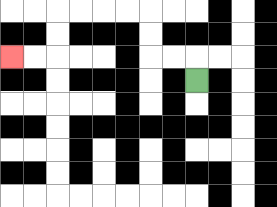{'start': '[8, 3]', 'end': '[0, 2]', 'path_directions': 'U,L,L,U,U,L,L,L,L,D,D,L,L', 'path_coordinates': '[[8, 3], [8, 2], [7, 2], [6, 2], [6, 1], [6, 0], [5, 0], [4, 0], [3, 0], [2, 0], [2, 1], [2, 2], [1, 2], [0, 2]]'}